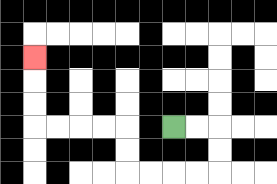{'start': '[7, 5]', 'end': '[1, 2]', 'path_directions': 'R,R,D,D,L,L,L,L,U,U,L,L,L,L,U,U,U', 'path_coordinates': '[[7, 5], [8, 5], [9, 5], [9, 6], [9, 7], [8, 7], [7, 7], [6, 7], [5, 7], [5, 6], [5, 5], [4, 5], [3, 5], [2, 5], [1, 5], [1, 4], [1, 3], [1, 2]]'}